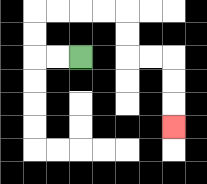{'start': '[3, 2]', 'end': '[7, 5]', 'path_directions': 'L,L,U,U,R,R,R,R,D,D,R,R,D,D,D', 'path_coordinates': '[[3, 2], [2, 2], [1, 2], [1, 1], [1, 0], [2, 0], [3, 0], [4, 0], [5, 0], [5, 1], [5, 2], [6, 2], [7, 2], [7, 3], [7, 4], [7, 5]]'}